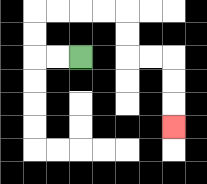{'start': '[3, 2]', 'end': '[7, 5]', 'path_directions': 'L,L,U,U,R,R,R,R,D,D,R,R,D,D,D', 'path_coordinates': '[[3, 2], [2, 2], [1, 2], [1, 1], [1, 0], [2, 0], [3, 0], [4, 0], [5, 0], [5, 1], [5, 2], [6, 2], [7, 2], [7, 3], [7, 4], [7, 5]]'}